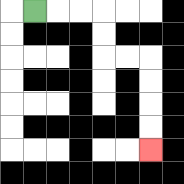{'start': '[1, 0]', 'end': '[6, 6]', 'path_directions': 'R,R,R,D,D,R,R,D,D,D,D', 'path_coordinates': '[[1, 0], [2, 0], [3, 0], [4, 0], [4, 1], [4, 2], [5, 2], [6, 2], [6, 3], [6, 4], [6, 5], [6, 6]]'}